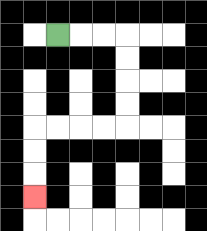{'start': '[2, 1]', 'end': '[1, 8]', 'path_directions': 'R,R,R,D,D,D,D,L,L,L,L,D,D,D', 'path_coordinates': '[[2, 1], [3, 1], [4, 1], [5, 1], [5, 2], [5, 3], [5, 4], [5, 5], [4, 5], [3, 5], [2, 5], [1, 5], [1, 6], [1, 7], [1, 8]]'}